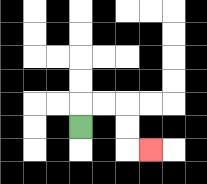{'start': '[3, 5]', 'end': '[6, 6]', 'path_directions': 'U,R,R,D,D,R', 'path_coordinates': '[[3, 5], [3, 4], [4, 4], [5, 4], [5, 5], [5, 6], [6, 6]]'}